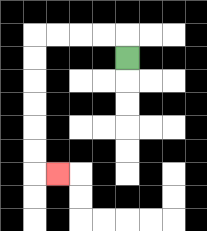{'start': '[5, 2]', 'end': '[2, 7]', 'path_directions': 'U,L,L,L,L,D,D,D,D,D,D,R', 'path_coordinates': '[[5, 2], [5, 1], [4, 1], [3, 1], [2, 1], [1, 1], [1, 2], [1, 3], [1, 4], [1, 5], [1, 6], [1, 7], [2, 7]]'}